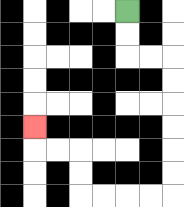{'start': '[5, 0]', 'end': '[1, 5]', 'path_directions': 'D,D,R,R,D,D,D,D,D,D,L,L,L,L,U,U,L,L,U', 'path_coordinates': '[[5, 0], [5, 1], [5, 2], [6, 2], [7, 2], [7, 3], [7, 4], [7, 5], [7, 6], [7, 7], [7, 8], [6, 8], [5, 8], [4, 8], [3, 8], [3, 7], [3, 6], [2, 6], [1, 6], [1, 5]]'}